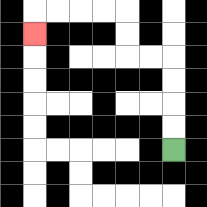{'start': '[7, 6]', 'end': '[1, 1]', 'path_directions': 'U,U,U,U,L,L,U,U,L,L,L,L,D', 'path_coordinates': '[[7, 6], [7, 5], [7, 4], [7, 3], [7, 2], [6, 2], [5, 2], [5, 1], [5, 0], [4, 0], [3, 0], [2, 0], [1, 0], [1, 1]]'}